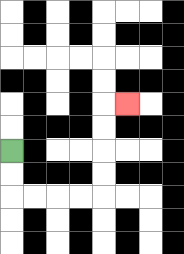{'start': '[0, 6]', 'end': '[5, 4]', 'path_directions': 'D,D,R,R,R,R,U,U,U,U,R', 'path_coordinates': '[[0, 6], [0, 7], [0, 8], [1, 8], [2, 8], [3, 8], [4, 8], [4, 7], [4, 6], [4, 5], [4, 4], [5, 4]]'}